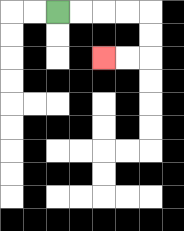{'start': '[2, 0]', 'end': '[4, 2]', 'path_directions': 'R,R,R,R,D,D,L,L', 'path_coordinates': '[[2, 0], [3, 0], [4, 0], [5, 0], [6, 0], [6, 1], [6, 2], [5, 2], [4, 2]]'}